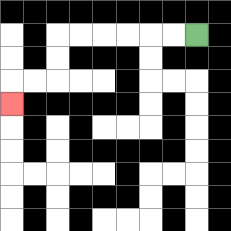{'start': '[8, 1]', 'end': '[0, 4]', 'path_directions': 'L,L,L,L,L,L,D,D,L,L,D', 'path_coordinates': '[[8, 1], [7, 1], [6, 1], [5, 1], [4, 1], [3, 1], [2, 1], [2, 2], [2, 3], [1, 3], [0, 3], [0, 4]]'}